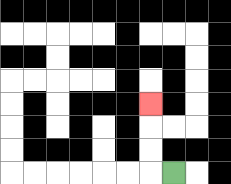{'start': '[7, 7]', 'end': '[6, 4]', 'path_directions': 'L,U,U,U', 'path_coordinates': '[[7, 7], [6, 7], [6, 6], [6, 5], [6, 4]]'}